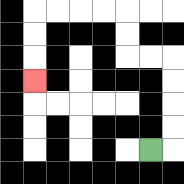{'start': '[6, 6]', 'end': '[1, 3]', 'path_directions': 'R,U,U,U,U,L,L,U,U,L,L,L,L,D,D,D', 'path_coordinates': '[[6, 6], [7, 6], [7, 5], [7, 4], [7, 3], [7, 2], [6, 2], [5, 2], [5, 1], [5, 0], [4, 0], [3, 0], [2, 0], [1, 0], [1, 1], [1, 2], [1, 3]]'}